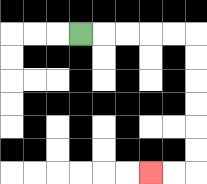{'start': '[3, 1]', 'end': '[6, 7]', 'path_directions': 'R,R,R,R,R,D,D,D,D,D,D,L,L', 'path_coordinates': '[[3, 1], [4, 1], [5, 1], [6, 1], [7, 1], [8, 1], [8, 2], [8, 3], [8, 4], [8, 5], [8, 6], [8, 7], [7, 7], [6, 7]]'}